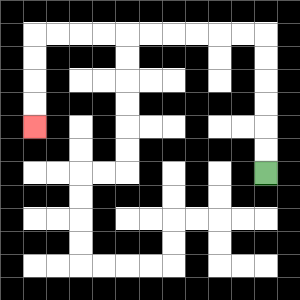{'start': '[11, 7]', 'end': '[1, 5]', 'path_directions': 'U,U,U,U,U,U,L,L,L,L,L,L,L,L,L,L,D,D,D,D', 'path_coordinates': '[[11, 7], [11, 6], [11, 5], [11, 4], [11, 3], [11, 2], [11, 1], [10, 1], [9, 1], [8, 1], [7, 1], [6, 1], [5, 1], [4, 1], [3, 1], [2, 1], [1, 1], [1, 2], [1, 3], [1, 4], [1, 5]]'}